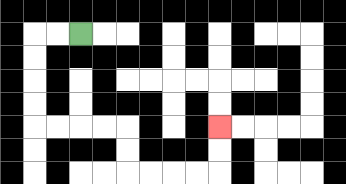{'start': '[3, 1]', 'end': '[9, 5]', 'path_directions': 'L,L,D,D,D,D,R,R,R,R,D,D,R,R,R,R,U,U', 'path_coordinates': '[[3, 1], [2, 1], [1, 1], [1, 2], [1, 3], [1, 4], [1, 5], [2, 5], [3, 5], [4, 5], [5, 5], [5, 6], [5, 7], [6, 7], [7, 7], [8, 7], [9, 7], [9, 6], [9, 5]]'}